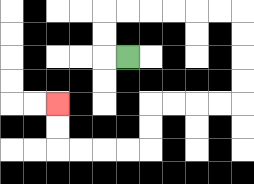{'start': '[5, 2]', 'end': '[2, 4]', 'path_directions': 'L,U,U,R,R,R,R,R,R,D,D,D,D,L,L,L,L,D,D,L,L,L,L,U,U', 'path_coordinates': '[[5, 2], [4, 2], [4, 1], [4, 0], [5, 0], [6, 0], [7, 0], [8, 0], [9, 0], [10, 0], [10, 1], [10, 2], [10, 3], [10, 4], [9, 4], [8, 4], [7, 4], [6, 4], [6, 5], [6, 6], [5, 6], [4, 6], [3, 6], [2, 6], [2, 5], [2, 4]]'}